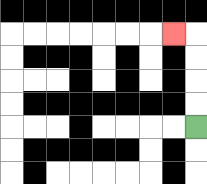{'start': '[8, 5]', 'end': '[7, 1]', 'path_directions': 'U,U,U,U,L', 'path_coordinates': '[[8, 5], [8, 4], [8, 3], [8, 2], [8, 1], [7, 1]]'}